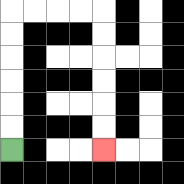{'start': '[0, 6]', 'end': '[4, 6]', 'path_directions': 'U,U,U,U,U,U,R,R,R,R,D,D,D,D,D,D', 'path_coordinates': '[[0, 6], [0, 5], [0, 4], [0, 3], [0, 2], [0, 1], [0, 0], [1, 0], [2, 0], [3, 0], [4, 0], [4, 1], [4, 2], [4, 3], [4, 4], [4, 5], [4, 6]]'}